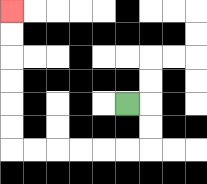{'start': '[5, 4]', 'end': '[0, 0]', 'path_directions': 'R,D,D,L,L,L,L,L,L,U,U,U,U,U,U', 'path_coordinates': '[[5, 4], [6, 4], [6, 5], [6, 6], [5, 6], [4, 6], [3, 6], [2, 6], [1, 6], [0, 6], [0, 5], [0, 4], [0, 3], [0, 2], [0, 1], [0, 0]]'}